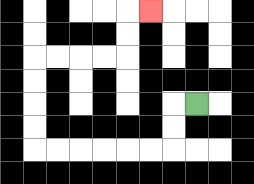{'start': '[8, 4]', 'end': '[6, 0]', 'path_directions': 'L,D,D,L,L,L,L,L,L,U,U,U,U,R,R,R,R,U,U,R', 'path_coordinates': '[[8, 4], [7, 4], [7, 5], [7, 6], [6, 6], [5, 6], [4, 6], [3, 6], [2, 6], [1, 6], [1, 5], [1, 4], [1, 3], [1, 2], [2, 2], [3, 2], [4, 2], [5, 2], [5, 1], [5, 0], [6, 0]]'}